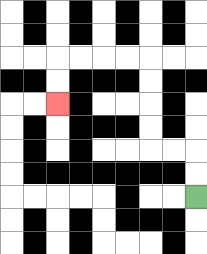{'start': '[8, 8]', 'end': '[2, 4]', 'path_directions': 'U,U,L,L,U,U,U,U,L,L,L,L,D,D', 'path_coordinates': '[[8, 8], [8, 7], [8, 6], [7, 6], [6, 6], [6, 5], [6, 4], [6, 3], [6, 2], [5, 2], [4, 2], [3, 2], [2, 2], [2, 3], [2, 4]]'}